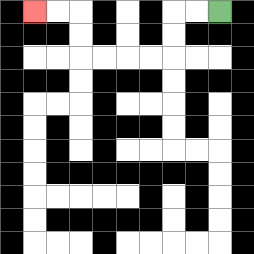{'start': '[9, 0]', 'end': '[1, 0]', 'path_directions': 'L,L,D,D,L,L,L,L,U,U,L,L', 'path_coordinates': '[[9, 0], [8, 0], [7, 0], [7, 1], [7, 2], [6, 2], [5, 2], [4, 2], [3, 2], [3, 1], [3, 0], [2, 0], [1, 0]]'}